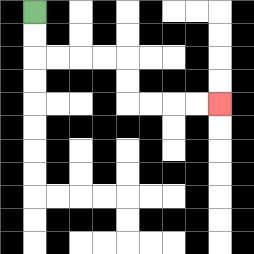{'start': '[1, 0]', 'end': '[9, 4]', 'path_directions': 'D,D,R,R,R,R,D,D,R,R,R,R', 'path_coordinates': '[[1, 0], [1, 1], [1, 2], [2, 2], [3, 2], [4, 2], [5, 2], [5, 3], [5, 4], [6, 4], [7, 4], [8, 4], [9, 4]]'}